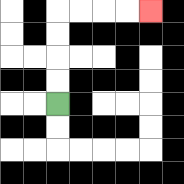{'start': '[2, 4]', 'end': '[6, 0]', 'path_directions': 'U,U,U,U,R,R,R,R', 'path_coordinates': '[[2, 4], [2, 3], [2, 2], [2, 1], [2, 0], [3, 0], [4, 0], [5, 0], [6, 0]]'}